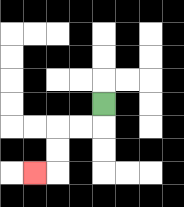{'start': '[4, 4]', 'end': '[1, 7]', 'path_directions': 'D,L,L,D,D,L', 'path_coordinates': '[[4, 4], [4, 5], [3, 5], [2, 5], [2, 6], [2, 7], [1, 7]]'}